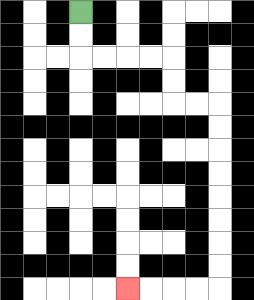{'start': '[3, 0]', 'end': '[5, 12]', 'path_directions': 'D,D,R,R,R,R,D,D,R,R,D,D,D,D,D,D,D,D,L,L,L,L', 'path_coordinates': '[[3, 0], [3, 1], [3, 2], [4, 2], [5, 2], [6, 2], [7, 2], [7, 3], [7, 4], [8, 4], [9, 4], [9, 5], [9, 6], [9, 7], [9, 8], [9, 9], [9, 10], [9, 11], [9, 12], [8, 12], [7, 12], [6, 12], [5, 12]]'}